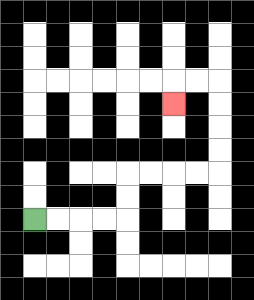{'start': '[1, 9]', 'end': '[7, 4]', 'path_directions': 'R,R,R,R,U,U,R,R,R,R,U,U,U,U,L,L,D', 'path_coordinates': '[[1, 9], [2, 9], [3, 9], [4, 9], [5, 9], [5, 8], [5, 7], [6, 7], [7, 7], [8, 7], [9, 7], [9, 6], [9, 5], [9, 4], [9, 3], [8, 3], [7, 3], [7, 4]]'}